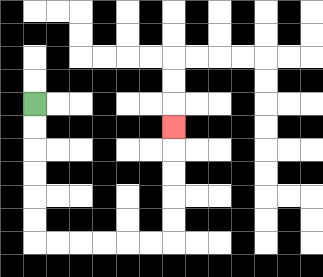{'start': '[1, 4]', 'end': '[7, 5]', 'path_directions': 'D,D,D,D,D,D,R,R,R,R,R,R,U,U,U,U,U', 'path_coordinates': '[[1, 4], [1, 5], [1, 6], [1, 7], [1, 8], [1, 9], [1, 10], [2, 10], [3, 10], [4, 10], [5, 10], [6, 10], [7, 10], [7, 9], [7, 8], [7, 7], [7, 6], [7, 5]]'}